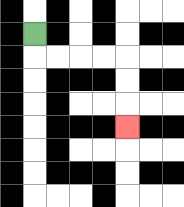{'start': '[1, 1]', 'end': '[5, 5]', 'path_directions': 'D,R,R,R,R,D,D,D', 'path_coordinates': '[[1, 1], [1, 2], [2, 2], [3, 2], [4, 2], [5, 2], [5, 3], [5, 4], [5, 5]]'}